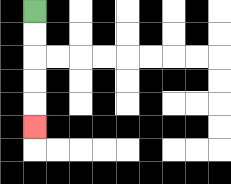{'start': '[1, 0]', 'end': '[1, 5]', 'path_directions': 'D,D,D,D,D', 'path_coordinates': '[[1, 0], [1, 1], [1, 2], [1, 3], [1, 4], [1, 5]]'}